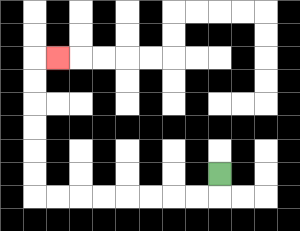{'start': '[9, 7]', 'end': '[2, 2]', 'path_directions': 'D,L,L,L,L,L,L,L,L,U,U,U,U,U,U,R', 'path_coordinates': '[[9, 7], [9, 8], [8, 8], [7, 8], [6, 8], [5, 8], [4, 8], [3, 8], [2, 8], [1, 8], [1, 7], [1, 6], [1, 5], [1, 4], [1, 3], [1, 2], [2, 2]]'}